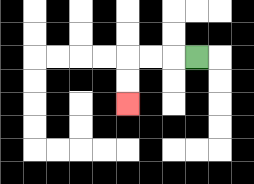{'start': '[8, 2]', 'end': '[5, 4]', 'path_directions': 'L,L,L,D,D', 'path_coordinates': '[[8, 2], [7, 2], [6, 2], [5, 2], [5, 3], [5, 4]]'}